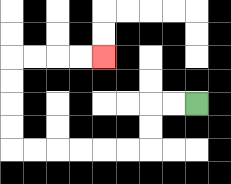{'start': '[8, 4]', 'end': '[4, 2]', 'path_directions': 'L,L,D,D,L,L,L,L,L,L,U,U,U,U,R,R,R,R', 'path_coordinates': '[[8, 4], [7, 4], [6, 4], [6, 5], [6, 6], [5, 6], [4, 6], [3, 6], [2, 6], [1, 6], [0, 6], [0, 5], [0, 4], [0, 3], [0, 2], [1, 2], [2, 2], [3, 2], [4, 2]]'}